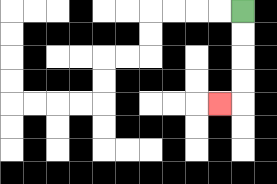{'start': '[10, 0]', 'end': '[9, 4]', 'path_directions': 'D,D,D,D,L', 'path_coordinates': '[[10, 0], [10, 1], [10, 2], [10, 3], [10, 4], [9, 4]]'}